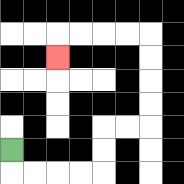{'start': '[0, 6]', 'end': '[2, 2]', 'path_directions': 'D,R,R,R,R,U,U,R,R,U,U,U,U,L,L,L,L,D', 'path_coordinates': '[[0, 6], [0, 7], [1, 7], [2, 7], [3, 7], [4, 7], [4, 6], [4, 5], [5, 5], [6, 5], [6, 4], [6, 3], [6, 2], [6, 1], [5, 1], [4, 1], [3, 1], [2, 1], [2, 2]]'}